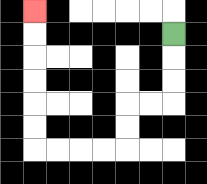{'start': '[7, 1]', 'end': '[1, 0]', 'path_directions': 'D,D,D,L,L,D,D,L,L,L,L,U,U,U,U,U,U', 'path_coordinates': '[[7, 1], [7, 2], [7, 3], [7, 4], [6, 4], [5, 4], [5, 5], [5, 6], [4, 6], [3, 6], [2, 6], [1, 6], [1, 5], [1, 4], [1, 3], [1, 2], [1, 1], [1, 0]]'}